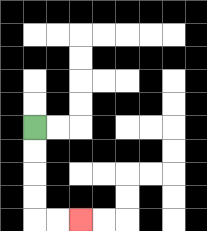{'start': '[1, 5]', 'end': '[3, 9]', 'path_directions': 'D,D,D,D,R,R', 'path_coordinates': '[[1, 5], [1, 6], [1, 7], [1, 8], [1, 9], [2, 9], [3, 9]]'}